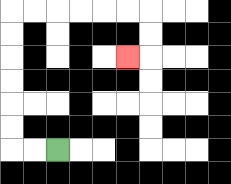{'start': '[2, 6]', 'end': '[5, 2]', 'path_directions': 'L,L,U,U,U,U,U,U,R,R,R,R,R,R,D,D,L', 'path_coordinates': '[[2, 6], [1, 6], [0, 6], [0, 5], [0, 4], [0, 3], [0, 2], [0, 1], [0, 0], [1, 0], [2, 0], [3, 0], [4, 0], [5, 0], [6, 0], [6, 1], [6, 2], [5, 2]]'}